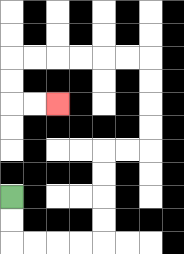{'start': '[0, 8]', 'end': '[2, 4]', 'path_directions': 'D,D,R,R,R,R,U,U,U,U,R,R,U,U,U,U,L,L,L,L,L,L,D,D,R,R', 'path_coordinates': '[[0, 8], [0, 9], [0, 10], [1, 10], [2, 10], [3, 10], [4, 10], [4, 9], [4, 8], [4, 7], [4, 6], [5, 6], [6, 6], [6, 5], [6, 4], [6, 3], [6, 2], [5, 2], [4, 2], [3, 2], [2, 2], [1, 2], [0, 2], [0, 3], [0, 4], [1, 4], [2, 4]]'}